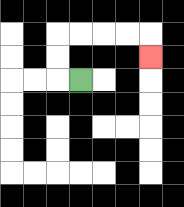{'start': '[3, 3]', 'end': '[6, 2]', 'path_directions': 'L,U,U,R,R,R,R,D', 'path_coordinates': '[[3, 3], [2, 3], [2, 2], [2, 1], [3, 1], [4, 1], [5, 1], [6, 1], [6, 2]]'}